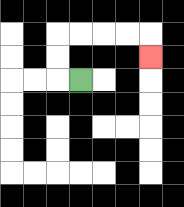{'start': '[3, 3]', 'end': '[6, 2]', 'path_directions': 'L,U,U,R,R,R,R,D', 'path_coordinates': '[[3, 3], [2, 3], [2, 2], [2, 1], [3, 1], [4, 1], [5, 1], [6, 1], [6, 2]]'}